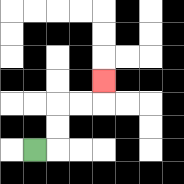{'start': '[1, 6]', 'end': '[4, 3]', 'path_directions': 'R,U,U,R,R,U', 'path_coordinates': '[[1, 6], [2, 6], [2, 5], [2, 4], [3, 4], [4, 4], [4, 3]]'}